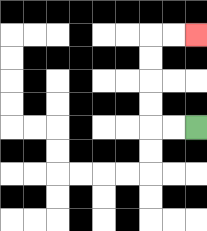{'start': '[8, 5]', 'end': '[8, 1]', 'path_directions': 'L,L,U,U,U,U,R,R', 'path_coordinates': '[[8, 5], [7, 5], [6, 5], [6, 4], [6, 3], [6, 2], [6, 1], [7, 1], [8, 1]]'}